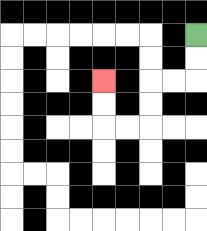{'start': '[8, 1]', 'end': '[4, 3]', 'path_directions': 'D,D,L,L,D,D,L,L,U,U', 'path_coordinates': '[[8, 1], [8, 2], [8, 3], [7, 3], [6, 3], [6, 4], [6, 5], [5, 5], [4, 5], [4, 4], [4, 3]]'}